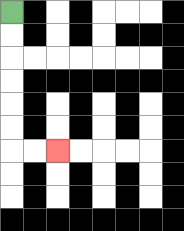{'start': '[0, 0]', 'end': '[2, 6]', 'path_directions': 'D,D,D,D,D,D,R,R', 'path_coordinates': '[[0, 0], [0, 1], [0, 2], [0, 3], [0, 4], [0, 5], [0, 6], [1, 6], [2, 6]]'}